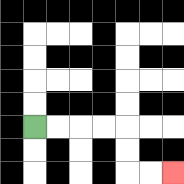{'start': '[1, 5]', 'end': '[7, 7]', 'path_directions': 'R,R,R,R,D,D,R,R', 'path_coordinates': '[[1, 5], [2, 5], [3, 5], [4, 5], [5, 5], [5, 6], [5, 7], [6, 7], [7, 7]]'}